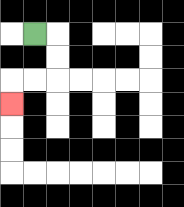{'start': '[1, 1]', 'end': '[0, 4]', 'path_directions': 'R,D,D,L,L,D', 'path_coordinates': '[[1, 1], [2, 1], [2, 2], [2, 3], [1, 3], [0, 3], [0, 4]]'}